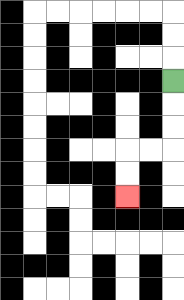{'start': '[7, 3]', 'end': '[5, 8]', 'path_directions': 'D,D,D,L,L,D,D', 'path_coordinates': '[[7, 3], [7, 4], [7, 5], [7, 6], [6, 6], [5, 6], [5, 7], [5, 8]]'}